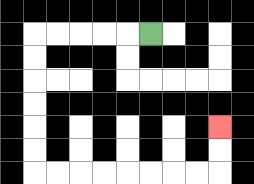{'start': '[6, 1]', 'end': '[9, 5]', 'path_directions': 'L,L,L,L,L,D,D,D,D,D,D,R,R,R,R,R,R,R,R,U,U', 'path_coordinates': '[[6, 1], [5, 1], [4, 1], [3, 1], [2, 1], [1, 1], [1, 2], [1, 3], [1, 4], [1, 5], [1, 6], [1, 7], [2, 7], [3, 7], [4, 7], [5, 7], [6, 7], [7, 7], [8, 7], [9, 7], [9, 6], [9, 5]]'}